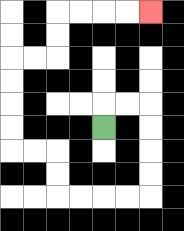{'start': '[4, 5]', 'end': '[6, 0]', 'path_directions': 'U,R,R,D,D,D,D,L,L,L,L,U,U,L,L,U,U,U,U,R,R,U,U,R,R,R,R', 'path_coordinates': '[[4, 5], [4, 4], [5, 4], [6, 4], [6, 5], [6, 6], [6, 7], [6, 8], [5, 8], [4, 8], [3, 8], [2, 8], [2, 7], [2, 6], [1, 6], [0, 6], [0, 5], [0, 4], [0, 3], [0, 2], [1, 2], [2, 2], [2, 1], [2, 0], [3, 0], [4, 0], [5, 0], [6, 0]]'}